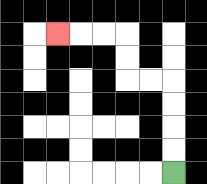{'start': '[7, 7]', 'end': '[2, 1]', 'path_directions': 'U,U,U,U,L,L,U,U,L,L,L', 'path_coordinates': '[[7, 7], [7, 6], [7, 5], [7, 4], [7, 3], [6, 3], [5, 3], [5, 2], [5, 1], [4, 1], [3, 1], [2, 1]]'}